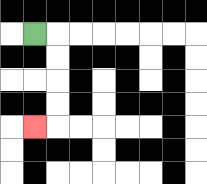{'start': '[1, 1]', 'end': '[1, 5]', 'path_directions': 'R,D,D,D,D,L', 'path_coordinates': '[[1, 1], [2, 1], [2, 2], [2, 3], [2, 4], [2, 5], [1, 5]]'}